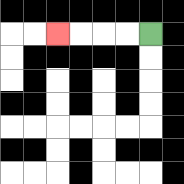{'start': '[6, 1]', 'end': '[2, 1]', 'path_directions': 'L,L,L,L', 'path_coordinates': '[[6, 1], [5, 1], [4, 1], [3, 1], [2, 1]]'}